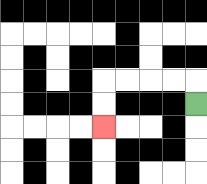{'start': '[8, 4]', 'end': '[4, 5]', 'path_directions': 'U,L,L,L,L,D,D', 'path_coordinates': '[[8, 4], [8, 3], [7, 3], [6, 3], [5, 3], [4, 3], [4, 4], [4, 5]]'}